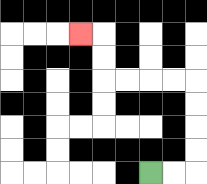{'start': '[6, 7]', 'end': '[3, 1]', 'path_directions': 'R,R,U,U,U,U,L,L,L,L,U,U,L', 'path_coordinates': '[[6, 7], [7, 7], [8, 7], [8, 6], [8, 5], [8, 4], [8, 3], [7, 3], [6, 3], [5, 3], [4, 3], [4, 2], [4, 1], [3, 1]]'}